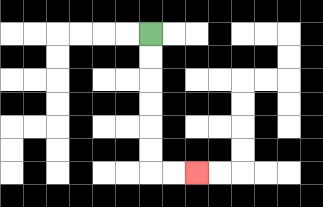{'start': '[6, 1]', 'end': '[8, 7]', 'path_directions': 'D,D,D,D,D,D,R,R', 'path_coordinates': '[[6, 1], [6, 2], [6, 3], [6, 4], [6, 5], [6, 6], [6, 7], [7, 7], [8, 7]]'}